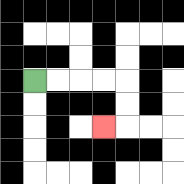{'start': '[1, 3]', 'end': '[4, 5]', 'path_directions': 'R,R,R,R,D,D,L', 'path_coordinates': '[[1, 3], [2, 3], [3, 3], [4, 3], [5, 3], [5, 4], [5, 5], [4, 5]]'}